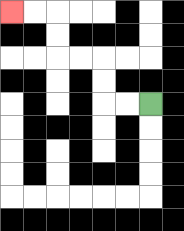{'start': '[6, 4]', 'end': '[0, 0]', 'path_directions': 'L,L,U,U,L,L,U,U,L,L', 'path_coordinates': '[[6, 4], [5, 4], [4, 4], [4, 3], [4, 2], [3, 2], [2, 2], [2, 1], [2, 0], [1, 0], [0, 0]]'}